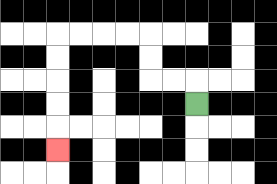{'start': '[8, 4]', 'end': '[2, 6]', 'path_directions': 'U,L,L,U,U,L,L,L,L,D,D,D,D,D', 'path_coordinates': '[[8, 4], [8, 3], [7, 3], [6, 3], [6, 2], [6, 1], [5, 1], [4, 1], [3, 1], [2, 1], [2, 2], [2, 3], [2, 4], [2, 5], [2, 6]]'}